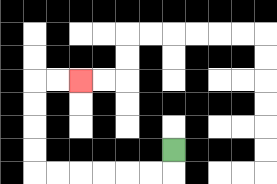{'start': '[7, 6]', 'end': '[3, 3]', 'path_directions': 'D,L,L,L,L,L,L,U,U,U,U,R,R', 'path_coordinates': '[[7, 6], [7, 7], [6, 7], [5, 7], [4, 7], [3, 7], [2, 7], [1, 7], [1, 6], [1, 5], [1, 4], [1, 3], [2, 3], [3, 3]]'}